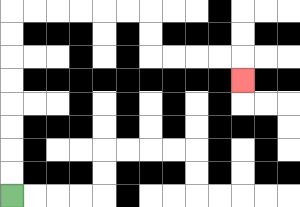{'start': '[0, 8]', 'end': '[10, 3]', 'path_directions': 'U,U,U,U,U,U,U,U,R,R,R,R,R,R,D,D,R,R,R,R,D', 'path_coordinates': '[[0, 8], [0, 7], [0, 6], [0, 5], [0, 4], [0, 3], [0, 2], [0, 1], [0, 0], [1, 0], [2, 0], [3, 0], [4, 0], [5, 0], [6, 0], [6, 1], [6, 2], [7, 2], [8, 2], [9, 2], [10, 2], [10, 3]]'}